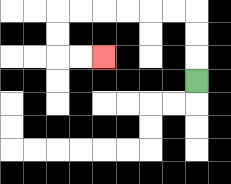{'start': '[8, 3]', 'end': '[4, 2]', 'path_directions': 'U,U,U,L,L,L,L,L,L,D,D,R,R', 'path_coordinates': '[[8, 3], [8, 2], [8, 1], [8, 0], [7, 0], [6, 0], [5, 0], [4, 0], [3, 0], [2, 0], [2, 1], [2, 2], [3, 2], [4, 2]]'}